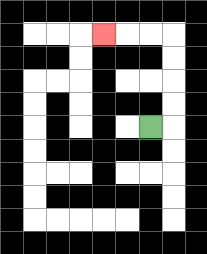{'start': '[6, 5]', 'end': '[4, 1]', 'path_directions': 'R,U,U,U,U,L,L,L', 'path_coordinates': '[[6, 5], [7, 5], [7, 4], [7, 3], [7, 2], [7, 1], [6, 1], [5, 1], [4, 1]]'}